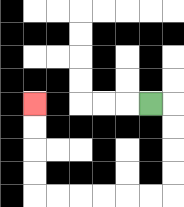{'start': '[6, 4]', 'end': '[1, 4]', 'path_directions': 'R,D,D,D,D,L,L,L,L,L,L,U,U,U,U', 'path_coordinates': '[[6, 4], [7, 4], [7, 5], [7, 6], [7, 7], [7, 8], [6, 8], [5, 8], [4, 8], [3, 8], [2, 8], [1, 8], [1, 7], [1, 6], [1, 5], [1, 4]]'}